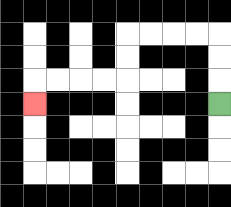{'start': '[9, 4]', 'end': '[1, 4]', 'path_directions': 'U,U,U,L,L,L,L,D,D,L,L,L,L,D', 'path_coordinates': '[[9, 4], [9, 3], [9, 2], [9, 1], [8, 1], [7, 1], [6, 1], [5, 1], [5, 2], [5, 3], [4, 3], [3, 3], [2, 3], [1, 3], [1, 4]]'}